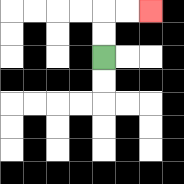{'start': '[4, 2]', 'end': '[6, 0]', 'path_directions': 'U,U,R,R', 'path_coordinates': '[[4, 2], [4, 1], [4, 0], [5, 0], [6, 0]]'}